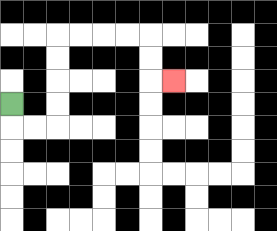{'start': '[0, 4]', 'end': '[7, 3]', 'path_directions': 'D,R,R,U,U,U,U,R,R,R,R,D,D,R', 'path_coordinates': '[[0, 4], [0, 5], [1, 5], [2, 5], [2, 4], [2, 3], [2, 2], [2, 1], [3, 1], [4, 1], [5, 1], [6, 1], [6, 2], [6, 3], [7, 3]]'}